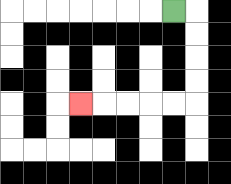{'start': '[7, 0]', 'end': '[3, 4]', 'path_directions': 'R,D,D,D,D,L,L,L,L,L', 'path_coordinates': '[[7, 0], [8, 0], [8, 1], [8, 2], [8, 3], [8, 4], [7, 4], [6, 4], [5, 4], [4, 4], [3, 4]]'}